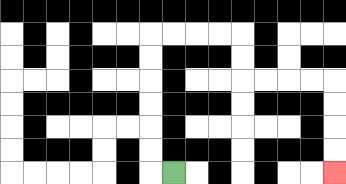{'start': '[7, 7]', 'end': '[14, 7]', 'path_directions': 'L,U,U,U,U,U,U,R,R,R,R,D,D,R,R,R,R,D,D,D,D', 'path_coordinates': '[[7, 7], [6, 7], [6, 6], [6, 5], [6, 4], [6, 3], [6, 2], [6, 1], [7, 1], [8, 1], [9, 1], [10, 1], [10, 2], [10, 3], [11, 3], [12, 3], [13, 3], [14, 3], [14, 4], [14, 5], [14, 6], [14, 7]]'}